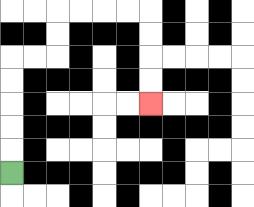{'start': '[0, 7]', 'end': '[6, 4]', 'path_directions': 'U,U,U,U,U,R,R,U,U,R,R,R,R,D,D,D,D', 'path_coordinates': '[[0, 7], [0, 6], [0, 5], [0, 4], [0, 3], [0, 2], [1, 2], [2, 2], [2, 1], [2, 0], [3, 0], [4, 0], [5, 0], [6, 0], [6, 1], [6, 2], [6, 3], [6, 4]]'}